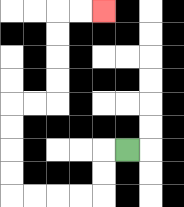{'start': '[5, 6]', 'end': '[4, 0]', 'path_directions': 'L,D,D,L,L,L,L,U,U,U,U,R,R,U,U,U,U,R,R', 'path_coordinates': '[[5, 6], [4, 6], [4, 7], [4, 8], [3, 8], [2, 8], [1, 8], [0, 8], [0, 7], [0, 6], [0, 5], [0, 4], [1, 4], [2, 4], [2, 3], [2, 2], [2, 1], [2, 0], [3, 0], [4, 0]]'}